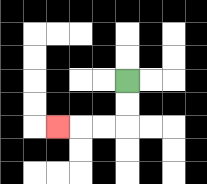{'start': '[5, 3]', 'end': '[2, 5]', 'path_directions': 'D,D,L,L,L', 'path_coordinates': '[[5, 3], [5, 4], [5, 5], [4, 5], [3, 5], [2, 5]]'}